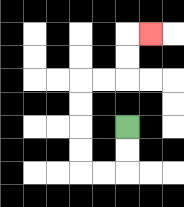{'start': '[5, 5]', 'end': '[6, 1]', 'path_directions': 'D,D,L,L,U,U,U,U,R,R,U,U,R', 'path_coordinates': '[[5, 5], [5, 6], [5, 7], [4, 7], [3, 7], [3, 6], [3, 5], [3, 4], [3, 3], [4, 3], [5, 3], [5, 2], [5, 1], [6, 1]]'}